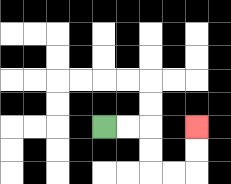{'start': '[4, 5]', 'end': '[8, 5]', 'path_directions': 'R,R,D,D,R,R,U,U', 'path_coordinates': '[[4, 5], [5, 5], [6, 5], [6, 6], [6, 7], [7, 7], [8, 7], [8, 6], [8, 5]]'}